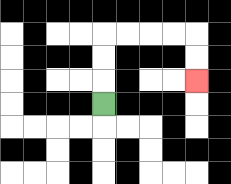{'start': '[4, 4]', 'end': '[8, 3]', 'path_directions': 'U,U,U,R,R,R,R,D,D', 'path_coordinates': '[[4, 4], [4, 3], [4, 2], [4, 1], [5, 1], [6, 1], [7, 1], [8, 1], [8, 2], [8, 3]]'}